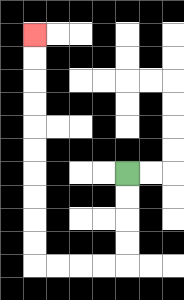{'start': '[5, 7]', 'end': '[1, 1]', 'path_directions': 'D,D,D,D,L,L,L,L,U,U,U,U,U,U,U,U,U,U', 'path_coordinates': '[[5, 7], [5, 8], [5, 9], [5, 10], [5, 11], [4, 11], [3, 11], [2, 11], [1, 11], [1, 10], [1, 9], [1, 8], [1, 7], [1, 6], [1, 5], [1, 4], [1, 3], [1, 2], [1, 1]]'}